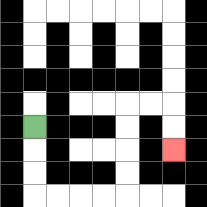{'start': '[1, 5]', 'end': '[7, 6]', 'path_directions': 'D,D,D,R,R,R,R,U,U,U,U,R,R,D,D', 'path_coordinates': '[[1, 5], [1, 6], [1, 7], [1, 8], [2, 8], [3, 8], [4, 8], [5, 8], [5, 7], [5, 6], [5, 5], [5, 4], [6, 4], [7, 4], [7, 5], [7, 6]]'}